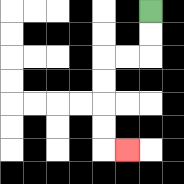{'start': '[6, 0]', 'end': '[5, 6]', 'path_directions': 'D,D,L,L,D,D,D,D,R', 'path_coordinates': '[[6, 0], [6, 1], [6, 2], [5, 2], [4, 2], [4, 3], [4, 4], [4, 5], [4, 6], [5, 6]]'}